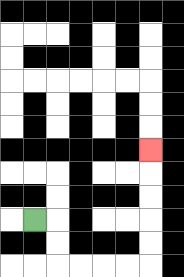{'start': '[1, 9]', 'end': '[6, 6]', 'path_directions': 'R,D,D,R,R,R,R,U,U,U,U,U', 'path_coordinates': '[[1, 9], [2, 9], [2, 10], [2, 11], [3, 11], [4, 11], [5, 11], [6, 11], [6, 10], [6, 9], [6, 8], [6, 7], [6, 6]]'}